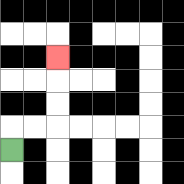{'start': '[0, 6]', 'end': '[2, 2]', 'path_directions': 'U,R,R,U,U,U', 'path_coordinates': '[[0, 6], [0, 5], [1, 5], [2, 5], [2, 4], [2, 3], [2, 2]]'}